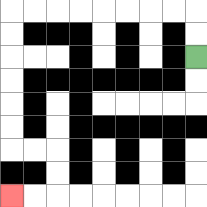{'start': '[8, 2]', 'end': '[0, 8]', 'path_directions': 'U,U,L,L,L,L,L,L,L,L,D,D,D,D,D,D,R,R,D,D,L,L', 'path_coordinates': '[[8, 2], [8, 1], [8, 0], [7, 0], [6, 0], [5, 0], [4, 0], [3, 0], [2, 0], [1, 0], [0, 0], [0, 1], [0, 2], [0, 3], [0, 4], [0, 5], [0, 6], [1, 6], [2, 6], [2, 7], [2, 8], [1, 8], [0, 8]]'}